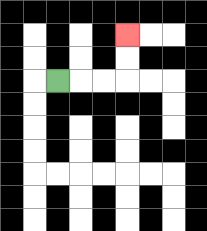{'start': '[2, 3]', 'end': '[5, 1]', 'path_directions': 'R,R,R,U,U', 'path_coordinates': '[[2, 3], [3, 3], [4, 3], [5, 3], [5, 2], [5, 1]]'}